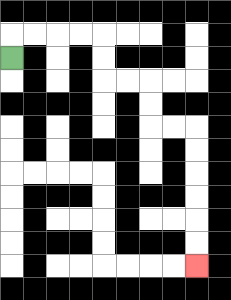{'start': '[0, 2]', 'end': '[8, 11]', 'path_directions': 'U,R,R,R,R,D,D,R,R,D,D,R,R,D,D,D,D,D,D', 'path_coordinates': '[[0, 2], [0, 1], [1, 1], [2, 1], [3, 1], [4, 1], [4, 2], [4, 3], [5, 3], [6, 3], [6, 4], [6, 5], [7, 5], [8, 5], [8, 6], [8, 7], [8, 8], [8, 9], [8, 10], [8, 11]]'}